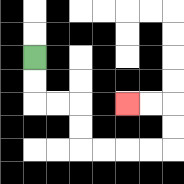{'start': '[1, 2]', 'end': '[5, 4]', 'path_directions': 'D,D,R,R,D,D,R,R,R,R,U,U,L,L', 'path_coordinates': '[[1, 2], [1, 3], [1, 4], [2, 4], [3, 4], [3, 5], [3, 6], [4, 6], [5, 6], [6, 6], [7, 6], [7, 5], [7, 4], [6, 4], [5, 4]]'}